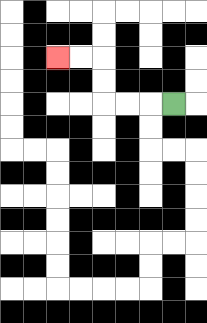{'start': '[7, 4]', 'end': '[2, 2]', 'path_directions': 'L,L,L,U,U,L,L', 'path_coordinates': '[[7, 4], [6, 4], [5, 4], [4, 4], [4, 3], [4, 2], [3, 2], [2, 2]]'}